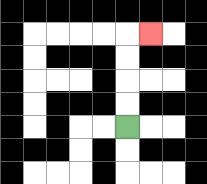{'start': '[5, 5]', 'end': '[6, 1]', 'path_directions': 'U,U,U,U,R', 'path_coordinates': '[[5, 5], [5, 4], [5, 3], [5, 2], [5, 1], [6, 1]]'}